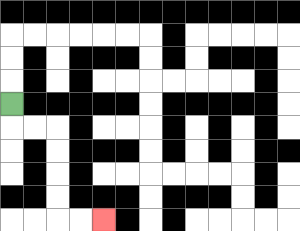{'start': '[0, 4]', 'end': '[4, 9]', 'path_directions': 'D,R,R,D,D,D,D,R,R', 'path_coordinates': '[[0, 4], [0, 5], [1, 5], [2, 5], [2, 6], [2, 7], [2, 8], [2, 9], [3, 9], [4, 9]]'}